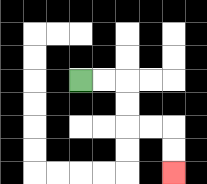{'start': '[3, 3]', 'end': '[7, 7]', 'path_directions': 'R,R,D,D,R,R,D,D', 'path_coordinates': '[[3, 3], [4, 3], [5, 3], [5, 4], [5, 5], [6, 5], [7, 5], [7, 6], [7, 7]]'}